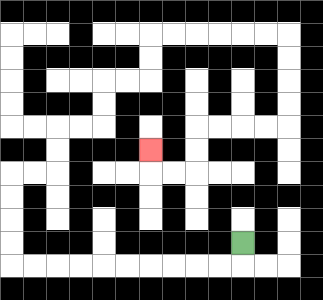{'start': '[10, 10]', 'end': '[6, 6]', 'path_directions': 'D,L,L,L,L,L,L,L,L,L,L,U,U,U,U,R,R,U,U,R,R,U,U,R,R,U,U,R,R,R,R,R,R,D,D,D,D,L,L,L,L,D,D,L,L,U', 'path_coordinates': '[[10, 10], [10, 11], [9, 11], [8, 11], [7, 11], [6, 11], [5, 11], [4, 11], [3, 11], [2, 11], [1, 11], [0, 11], [0, 10], [0, 9], [0, 8], [0, 7], [1, 7], [2, 7], [2, 6], [2, 5], [3, 5], [4, 5], [4, 4], [4, 3], [5, 3], [6, 3], [6, 2], [6, 1], [7, 1], [8, 1], [9, 1], [10, 1], [11, 1], [12, 1], [12, 2], [12, 3], [12, 4], [12, 5], [11, 5], [10, 5], [9, 5], [8, 5], [8, 6], [8, 7], [7, 7], [6, 7], [6, 6]]'}